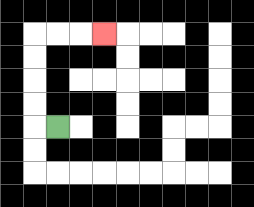{'start': '[2, 5]', 'end': '[4, 1]', 'path_directions': 'L,U,U,U,U,R,R,R', 'path_coordinates': '[[2, 5], [1, 5], [1, 4], [1, 3], [1, 2], [1, 1], [2, 1], [3, 1], [4, 1]]'}